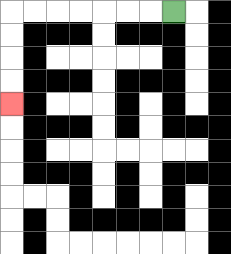{'start': '[7, 0]', 'end': '[0, 4]', 'path_directions': 'L,L,L,L,L,L,L,D,D,D,D', 'path_coordinates': '[[7, 0], [6, 0], [5, 0], [4, 0], [3, 0], [2, 0], [1, 0], [0, 0], [0, 1], [0, 2], [0, 3], [0, 4]]'}